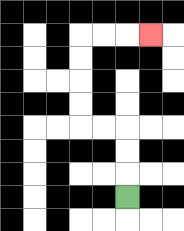{'start': '[5, 8]', 'end': '[6, 1]', 'path_directions': 'U,U,U,L,L,U,U,U,U,R,R,R', 'path_coordinates': '[[5, 8], [5, 7], [5, 6], [5, 5], [4, 5], [3, 5], [3, 4], [3, 3], [3, 2], [3, 1], [4, 1], [5, 1], [6, 1]]'}